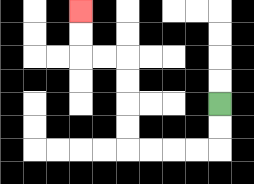{'start': '[9, 4]', 'end': '[3, 0]', 'path_directions': 'D,D,L,L,L,L,U,U,U,U,L,L,U,U', 'path_coordinates': '[[9, 4], [9, 5], [9, 6], [8, 6], [7, 6], [6, 6], [5, 6], [5, 5], [5, 4], [5, 3], [5, 2], [4, 2], [3, 2], [3, 1], [3, 0]]'}